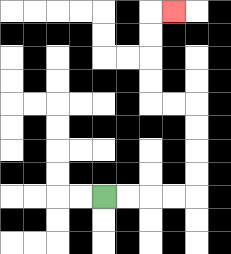{'start': '[4, 8]', 'end': '[7, 0]', 'path_directions': 'R,R,R,R,U,U,U,U,L,L,U,U,U,U,R', 'path_coordinates': '[[4, 8], [5, 8], [6, 8], [7, 8], [8, 8], [8, 7], [8, 6], [8, 5], [8, 4], [7, 4], [6, 4], [6, 3], [6, 2], [6, 1], [6, 0], [7, 0]]'}